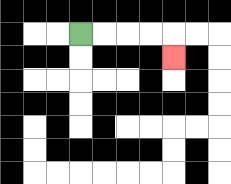{'start': '[3, 1]', 'end': '[7, 2]', 'path_directions': 'R,R,R,R,D', 'path_coordinates': '[[3, 1], [4, 1], [5, 1], [6, 1], [7, 1], [7, 2]]'}